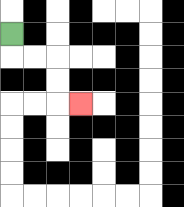{'start': '[0, 1]', 'end': '[3, 4]', 'path_directions': 'D,R,R,D,D,R', 'path_coordinates': '[[0, 1], [0, 2], [1, 2], [2, 2], [2, 3], [2, 4], [3, 4]]'}